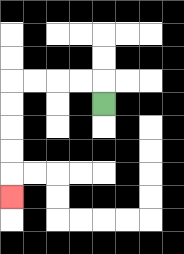{'start': '[4, 4]', 'end': '[0, 8]', 'path_directions': 'U,L,L,L,L,D,D,D,D,D', 'path_coordinates': '[[4, 4], [4, 3], [3, 3], [2, 3], [1, 3], [0, 3], [0, 4], [0, 5], [0, 6], [0, 7], [0, 8]]'}